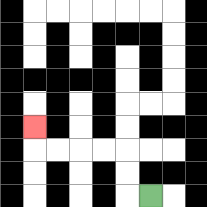{'start': '[6, 8]', 'end': '[1, 5]', 'path_directions': 'L,U,U,L,L,L,L,U', 'path_coordinates': '[[6, 8], [5, 8], [5, 7], [5, 6], [4, 6], [3, 6], [2, 6], [1, 6], [1, 5]]'}